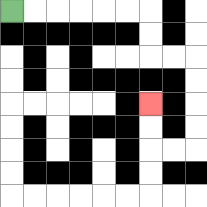{'start': '[0, 0]', 'end': '[6, 4]', 'path_directions': 'R,R,R,R,R,R,D,D,R,R,D,D,D,D,L,L,U,U', 'path_coordinates': '[[0, 0], [1, 0], [2, 0], [3, 0], [4, 0], [5, 0], [6, 0], [6, 1], [6, 2], [7, 2], [8, 2], [8, 3], [8, 4], [8, 5], [8, 6], [7, 6], [6, 6], [6, 5], [6, 4]]'}